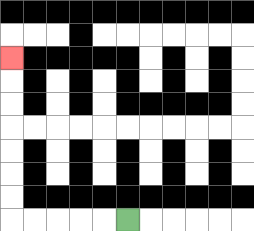{'start': '[5, 9]', 'end': '[0, 2]', 'path_directions': 'L,L,L,L,L,U,U,U,U,U,U,U', 'path_coordinates': '[[5, 9], [4, 9], [3, 9], [2, 9], [1, 9], [0, 9], [0, 8], [0, 7], [0, 6], [0, 5], [0, 4], [0, 3], [0, 2]]'}